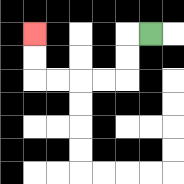{'start': '[6, 1]', 'end': '[1, 1]', 'path_directions': 'L,D,D,L,L,L,L,U,U', 'path_coordinates': '[[6, 1], [5, 1], [5, 2], [5, 3], [4, 3], [3, 3], [2, 3], [1, 3], [1, 2], [1, 1]]'}